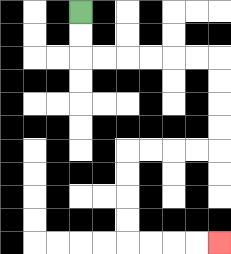{'start': '[3, 0]', 'end': '[9, 10]', 'path_directions': 'D,D,R,R,R,R,R,R,D,D,D,D,L,L,L,L,D,D,D,D,R,R,R,R', 'path_coordinates': '[[3, 0], [3, 1], [3, 2], [4, 2], [5, 2], [6, 2], [7, 2], [8, 2], [9, 2], [9, 3], [9, 4], [9, 5], [9, 6], [8, 6], [7, 6], [6, 6], [5, 6], [5, 7], [5, 8], [5, 9], [5, 10], [6, 10], [7, 10], [8, 10], [9, 10]]'}